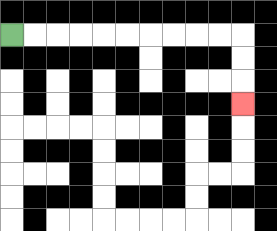{'start': '[0, 1]', 'end': '[10, 4]', 'path_directions': 'R,R,R,R,R,R,R,R,R,R,D,D,D', 'path_coordinates': '[[0, 1], [1, 1], [2, 1], [3, 1], [4, 1], [5, 1], [6, 1], [7, 1], [8, 1], [9, 1], [10, 1], [10, 2], [10, 3], [10, 4]]'}